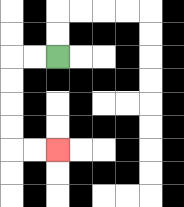{'start': '[2, 2]', 'end': '[2, 6]', 'path_directions': 'L,L,D,D,D,D,R,R', 'path_coordinates': '[[2, 2], [1, 2], [0, 2], [0, 3], [0, 4], [0, 5], [0, 6], [1, 6], [2, 6]]'}